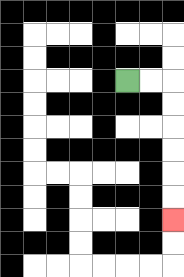{'start': '[5, 3]', 'end': '[7, 9]', 'path_directions': 'R,R,D,D,D,D,D,D', 'path_coordinates': '[[5, 3], [6, 3], [7, 3], [7, 4], [7, 5], [7, 6], [7, 7], [7, 8], [7, 9]]'}